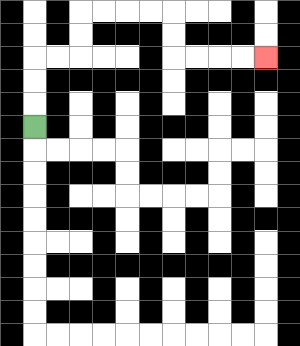{'start': '[1, 5]', 'end': '[11, 2]', 'path_directions': 'U,U,U,R,R,U,U,R,R,R,R,D,D,R,R,R,R', 'path_coordinates': '[[1, 5], [1, 4], [1, 3], [1, 2], [2, 2], [3, 2], [3, 1], [3, 0], [4, 0], [5, 0], [6, 0], [7, 0], [7, 1], [7, 2], [8, 2], [9, 2], [10, 2], [11, 2]]'}